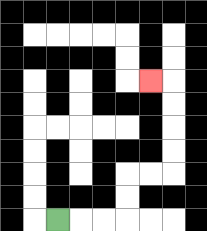{'start': '[2, 9]', 'end': '[6, 3]', 'path_directions': 'R,R,R,U,U,R,R,U,U,U,U,L', 'path_coordinates': '[[2, 9], [3, 9], [4, 9], [5, 9], [5, 8], [5, 7], [6, 7], [7, 7], [7, 6], [7, 5], [7, 4], [7, 3], [6, 3]]'}